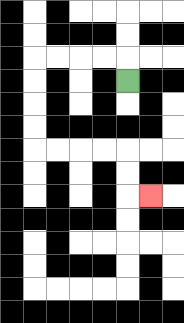{'start': '[5, 3]', 'end': '[6, 8]', 'path_directions': 'U,L,L,L,L,D,D,D,D,R,R,R,R,D,D,R', 'path_coordinates': '[[5, 3], [5, 2], [4, 2], [3, 2], [2, 2], [1, 2], [1, 3], [1, 4], [1, 5], [1, 6], [2, 6], [3, 6], [4, 6], [5, 6], [5, 7], [5, 8], [6, 8]]'}